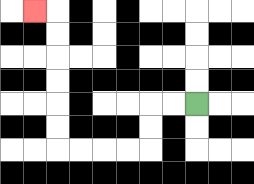{'start': '[8, 4]', 'end': '[1, 0]', 'path_directions': 'L,L,D,D,L,L,L,L,U,U,U,U,U,U,L', 'path_coordinates': '[[8, 4], [7, 4], [6, 4], [6, 5], [6, 6], [5, 6], [4, 6], [3, 6], [2, 6], [2, 5], [2, 4], [2, 3], [2, 2], [2, 1], [2, 0], [1, 0]]'}